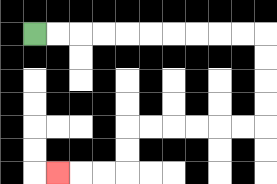{'start': '[1, 1]', 'end': '[2, 7]', 'path_directions': 'R,R,R,R,R,R,R,R,R,R,D,D,D,D,L,L,L,L,L,L,D,D,L,L,L', 'path_coordinates': '[[1, 1], [2, 1], [3, 1], [4, 1], [5, 1], [6, 1], [7, 1], [8, 1], [9, 1], [10, 1], [11, 1], [11, 2], [11, 3], [11, 4], [11, 5], [10, 5], [9, 5], [8, 5], [7, 5], [6, 5], [5, 5], [5, 6], [5, 7], [4, 7], [3, 7], [2, 7]]'}